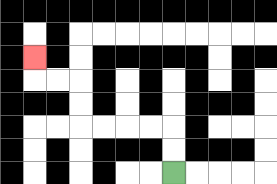{'start': '[7, 7]', 'end': '[1, 2]', 'path_directions': 'U,U,L,L,L,L,U,U,L,L,U', 'path_coordinates': '[[7, 7], [7, 6], [7, 5], [6, 5], [5, 5], [4, 5], [3, 5], [3, 4], [3, 3], [2, 3], [1, 3], [1, 2]]'}